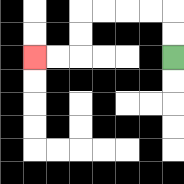{'start': '[7, 2]', 'end': '[1, 2]', 'path_directions': 'U,U,L,L,L,L,D,D,L,L', 'path_coordinates': '[[7, 2], [7, 1], [7, 0], [6, 0], [5, 0], [4, 0], [3, 0], [3, 1], [3, 2], [2, 2], [1, 2]]'}